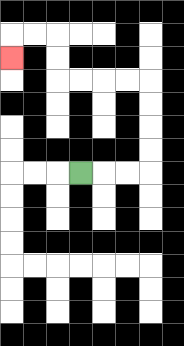{'start': '[3, 7]', 'end': '[0, 2]', 'path_directions': 'R,R,R,U,U,U,U,L,L,L,L,U,U,L,L,D', 'path_coordinates': '[[3, 7], [4, 7], [5, 7], [6, 7], [6, 6], [6, 5], [6, 4], [6, 3], [5, 3], [4, 3], [3, 3], [2, 3], [2, 2], [2, 1], [1, 1], [0, 1], [0, 2]]'}